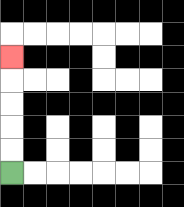{'start': '[0, 7]', 'end': '[0, 2]', 'path_directions': 'U,U,U,U,U', 'path_coordinates': '[[0, 7], [0, 6], [0, 5], [0, 4], [0, 3], [0, 2]]'}